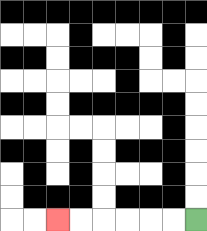{'start': '[8, 9]', 'end': '[2, 9]', 'path_directions': 'L,L,L,L,L,L', 'path_coordinates': '[[8, 9], [7, 9], [6, 9], [5, 9], [4, 9], [3, 9], [2, 9]]'}